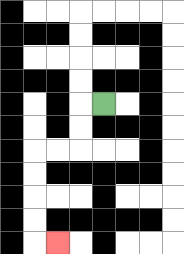{'start': '[4, 4]', 'end': '[2, 10]', 'path_directions': 'L,D,D,L,L,D,D,D,D,R', 'path_coordinates': '[[4, 4], [3, 4], [3, 5], [3, 6], [2, 6], [1, 6], [1, 7], [1, 8], [1, 9], [1, 10], [2, 10]]'}